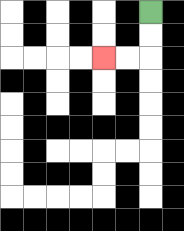{'start': '[6, 0]', 'end': '[4, 2]', 'path_directions': 'D,D,L,L', 'path_coordinates': '[[6, 0], [6, 1], [6, 2], [5, 2], [4, 2]]'}